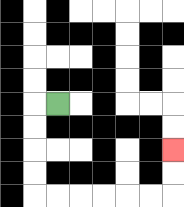{'start': '[2, 4]', 'end': '[7, 6]', 'path_directions': 'L,D,D,D,D,R,R,R,R,R,R,U,U', 'path_coordinates': '[[2, 4], [1, 4], [1, 5], [1, 6], [1, 7], [1, 8], [2, 8], [3, 8], [4, 8], [5, 8], [6, 8], [7, 8], [7, 7], [7, 6]]'}